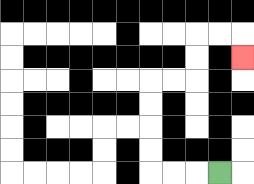{'start': '[9, 7]', 'end': '[10, 2]', 'path_directions': 'L,L,L,U,U,U,U,R,R,U,U,R,R,D', 'path_coordinates': '[[9, 7], [8, 7], [7, 7], [6, 7], [6, 6], [6, 5], [6, 4], [6, 3], [7, 3], [8, 3], [8, 2], [8, 1], [9, 1], [10, 1], [10, 2]]'}